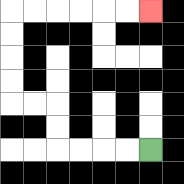{'start': '[6, 6]', 'end': '[6, 0]', 'path_directions': 'L,L,L,L,U,U,L,L,U,U,U,U,R,R,R,R,R,R', 'path_coordinates': '[[6, 6], [5, 6], [4, 6], [3, 6], [2, 6], [2, 5], [2, 4], [1, 4], [0, 4], [0, 3], [0, 2], [0, 1], [0, 0], [1, 0], [2, 0], [3, 0], [4, 0], [5, 0], [6, 0]]'}